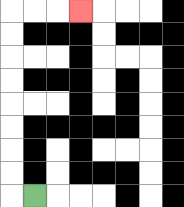{'start': '[1, 8]', 'end': '[3, 0]', 'path_directions': 'L,U,U,U,U,U,U,U,U,R,R,R', 'path_coordinates': '[[1, 8], [0, 8], [0, 7], [0, 6], [0, 5], [0, 4], [0, 3], [0, 2], [0, 1], [0, 0], [1, 0], [2, 0], [3, 0]]'}